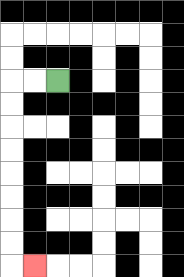{'start': '[2, 3]', 'end': '[1, 11]', 'path_directions': 'L,L,D,D,D,D,D,D,D,D,R', 'path_coordinates': '[[2, 3], [1, 3], [0, 3], [0, 4], [0, 5], [0, 6], [0, 7], [0, 8], [0, 9], [0, 10], [0, 11], [1, 11]]'}